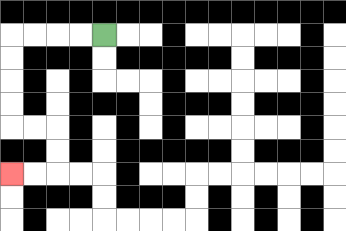{'start': '[4, 1]', 'end': '[0, 7]', 'path_directions': 'L,L,L,L,D,D,D,D,R,R,D,D,L,L', 'path_coordinates': '[[4, 1], [3, 1], [2, 1], [1, 1], [0, 1], [0, 2], [0, 3], [0, 4], [0, 5], [1, 5], [2, 5], [2, 6], [2, 7], [1, 7], [0, 7]]'}